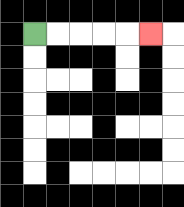{'start': '[1, 1]', 'end': '[6, 1]', 'path_directions': 'R,R,R,R,R', 'path_coordinates': '[[1, 1], [2, 1], [3, 1], [4, 1], [5, 1], [6, 1]]'}